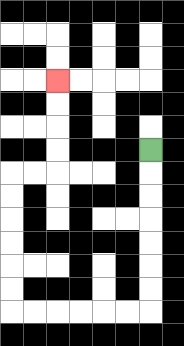{'start': '[6, 6]', 'end': '[2, 3]', 'path_directions': 'D,D,D,D,D,D,D,L,L,L,L,L,L,U,U,U,U,U,U,R,R,U,U,U,U', 'path_coordinates': '[[6, 6], [6, 7], [6, 8], [6, 9], [6, 10], [6, 11], [6, 12], [6, 13], [5, 13], [4, 13], [3, 13], [2, 13], [1, 13], [0, 13], [0, 12], [0, 11], [0, 10], [0, 9], [0, 8], [0, 7], [1, 7], [2, 7], [2, 6], [2, 5], [2, 4], [2, 3]]'}